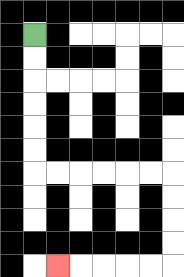{'start': '[1, 1]', 'end': '[2, 11]', 'path_directions': 'D,D,D,D,D,D,R,R,R,R,R,R,D,D,D,D,L,L,L,L,L', 'path_coordinates': '[[1, 1], [1, 2], [1, 3], [1, 4], [1, 5], [1, 6], [1, 7], [2, 7], [3, 7], [4, 7], [5, 7], [6, 7], [7, 7], [7, 8], [7, 9], [7, 10], [7, 11], [6, 11], [5, 11], [4, 11], [3, 11], [2, 11]]'}